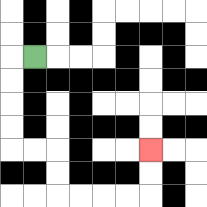{'start': '[1, 2]', 'end': '[6, 6]', 'path_directions': 'L,D,D,D,D,R,R,D,D,R,R,R,R,U,U', 'path_coordinates': '[[1, 2], [0, 2], [0, 3], [0, 4], [0, 5], [0, 6], [1, 6], [2, 6], [2, 7], [2, 8], [3, 8], [4, 8], [5, 8], [6, 8], [6, 7], [6, 6]]'}